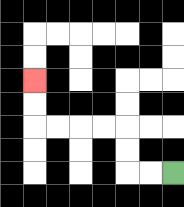{'start': '[7, 7]', 'end': '[1, 3]', 'path_directions': 'L,L,U,U,L,L,L,L,U,U', 'path_coordinates': '[[7, 7], [6, 7], [5, 7], [5, 6], [5, 5], [4, 5], [3, 5], [2, 5], [1, 5], [1, 4], [1, 3]]'}